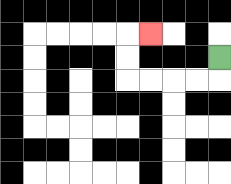{'start': '[9, 2]', 'end': '[6, 1]', 'path_directions': 'D,L,L,L,L,U,U,R', 'path_coordinates': '[[9, 2], [9, 3], [8, 3], [7, 3], [6, 3], [5, 3], [5, 2], [5, 1], [6, 1]]'}